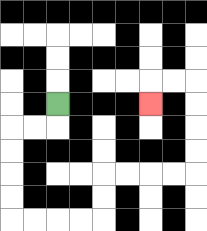{'start': '[2, 4]', 'end': '[6, 4]', 'path_directions': 'D,L,L,D,D,D,D,R,R,R,R,U,U,R,R,R,R,U,U,U,U,L,L,D', 'path_coordinates': '[[2, 4], [2, 5], [1, 5], [0, 5], [0, 6], [0, 7], [0, 8], [0, 9], [1, 9], [2, 9], [3, 9], [4, 9], [4, 8], [4, 7], [5, 7], [6, 7], [7, 7], [8, 7], [8, 6], [8, 5], [8, 4], [8, 3], [7, 3], [6, 3], [6, 4]]'}